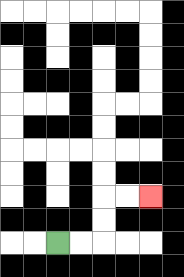{'start': '[2, 10]', 'end': '[6, 8]', 'path_directions': 'R,R,U,U,R,R', 'path_coordinates': '[[2, 10], [3, 10], [4, 10], [4, 9], [4, 8], [5, 8], [6, 8]]'}